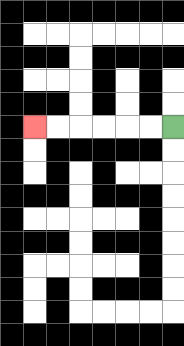{'start': '[7, 5]', 'end': '[1, 5]', 'path_directions': 'L,L,L,L,L,L', 'path_coordinates': '[[7, 5], [6, 5], [5, 5], [4, 5], [3, 5], [2, 5], [1, 5]]'}